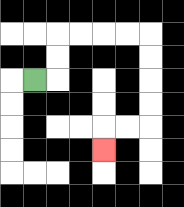{'start': '[1, 3]', 'end': '[4, 6]', 'path_directions': 'R,U,U,R,R,R,R,D,D,D,D,L,L,D', 'path_coordinates': '[[1, 3], [2, 3], [2, 2], [2, 1], [3, 1], [4, 1], [5, 1], [6, 1], [6, 2], [6, 3], [6, 4], [6, 5], [5, 5], [4, 5], [4, 6]]'}